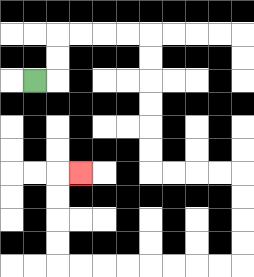{'start': '[1, 3]', 'end': '[3, 7]', 'path_directions': 'R,U,U,R,R,R,R,D,D,D,D,D,D,R,R,R,R,D,D,D,D,L,L,L,L,L,L,L,L,U,U,U,U,R', 'path_coordinates': '[[1, 3], [2, 3], [2, 2], [2, 1], [3, 1], [4, 1], [5, 1], [6, 1], [6, 2], [6, 3], [6, 4], [6, 5], [6, 6], [6, 7], [7, 7], [8, 7], [9, 7], [10, 7], [10, 8], [10, 9], [10, 10], [10, 11], [9, 11], [8, 11], [7, 11], [6, 11], [5, 11], [4, 11], [3, 11], [2, 11], [2, 10], [2, 9], [2, 8], [2, 7], [3, 7]]'}